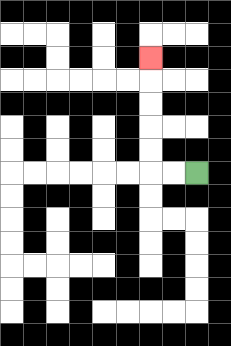{'start': '[8, 7]', 'end': '[6, 2]', 'path_directions': 'L,L,U,U,U,U,U', 'path_coordinates': '[[8, 7], [7, 7], [6, 7], [6, 6], [6, 5], [6, 4], [6, 3], [6, 2]]'}